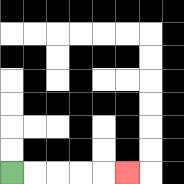{'start': '[0, 7]', 'end': '[5, 7]', 'path_directions': 'R,R,R,R,R', 'path_coordinates': '[[0, 7], [1, 7], [2, 7], [3, 7], [4, 7], [5, 7]]'}